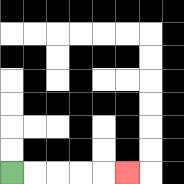{'start': '[0, 7]', 'end': '[5, 7]', 'path_directions': 'R,R,R,R,R', 'path_coordinates': '[[0, 7], [1, 7], [2, 7], [3, 7], [4, 7], [5, 7]]'}